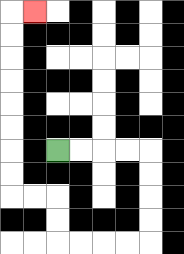{'start': '[2, 6]', 'end': '[1, 0]', 'path_directions': 'R,R,R,R,D,D,D,D,L,L,L,L,U,U,L,L,U,U,U,U,U,U,U,U,R', 'path_coordinates': '[[2, 6], [3, 6], [4, 6], [5, 6], [6, 6], [6, 7], [6, 8], [6, 9], [6, 10], [5, 10], [4, 10], [3, 10], [2, 10], [2, 9], [2, 8], [1, 8], [0, 8], [0, 7], [0, 6], [0, 5], [0, 4], [0, 3], [0, 2], [0, 1], [0, 0], [1, 0]]'}